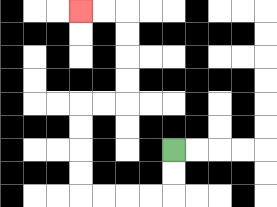{'start': '[7, 6]', 'end': '[3, 0]', 'path_directions': 'D,D,L,L,L,L,U,U,U,U,R,R,U,U,U,U,L,L', 'path_coordinates': '[[7, 6], [7, 7], [7, 8], [6, 8], [5, 8], [4, 8], [3, 8], [3, 7], [3, 6], [3, 5], [3, 4], [4, 4], [5, 4], [5, 3], [5, 2], [5, 1], [5, 0], [4, 0], [3, 0]]'}